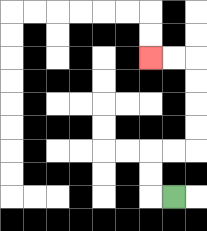{'start': '[7, 8]', 'end': '[6, 2]', 'path_directions': 'L,U,U,R,R,U,U,U,U,L,L', 'path_coordinates': '[[7, 8], [6, 8], [6, 7], [6, 6], [7, 6], [8, 6], [8, 5], [8, 4], [8, 3], [8, 2], [7, 2], [6, 2]]'}